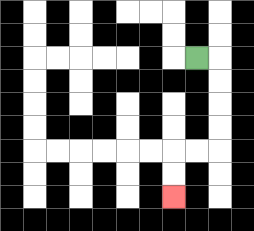{'start': '[8, 2]', 'end': '[7, 8]', 'path_directions': 'R,D,D,D,D,L,L,D,D', 'path_coordinates': '[[8, 2], [9, 2], [9, 3], [9, 4], [9, 5], [9, 6], [8, 6], [7, 6], [7, 7], [7, 8]]'}